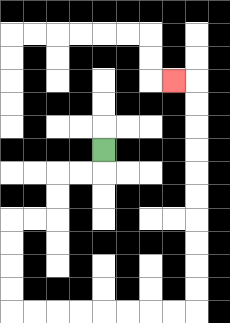{'start': '[4, 6]', 'end': '[7, 3]', 'path_directions': 'D,L,L,D,D,L,L,D,D,D,D,R,R,R,R,R,R,R,R,U,U,U,U,U,U,U,U,U,U,L', 'path_coordinates': '[[4, 6], [4, 7], [3, 7], [2, 7], [2, 8], [2, 9], [1, 9], [0, 9], [0, 10], [0, 11], [0, 12], [0, 13], [1, 13], [2, 13], [3, 13], [4, 13], [5, 13], [6, 13], [7, 13], [8, 13], [8, 12], [8, 11], [8, 10], [8, 9], [8, 8], [8, 7], [8, 6], [8, 5], [8, 4], [8, 3], [7, 3]]'}